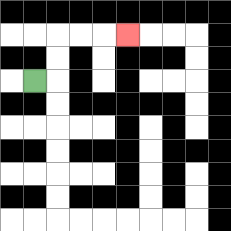{'start': '[1, 3]', 'end': '[5, 1]', 'path_directions': 'R,U,U,R,R,R', 'path_coordinates': '[[1, 3], [2, 3], [2, 2], [2, 1], [3, 1], [4, 1], [5, 1]]'}